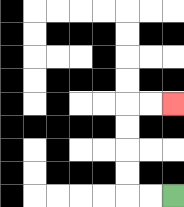{'start': '[7, 8]', 'end': '[7, 4]', 'path_directions': 'L,L,U,U,U,U,R,R', 'path_coordinates': '[[7, 8], [6, 8], [5, 8], [5, 7], [5, 6], [5, 5], [5, 4], [6, 4], [7, 4]]'}